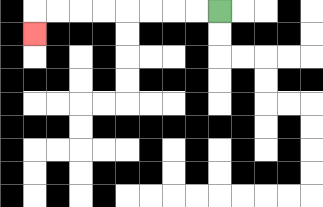{'start': '[9, 0]', 'end': '[1, 1]', 'path_directions': 'L,L,L,L,L,L,L,L,D', 'path_coordinates': '[[9, 0], [8, 0], [7, 0], [6, 0], [5, 0], [4, 0], [3, 0], [2, 0], [1, 0], [1, 1]]'}